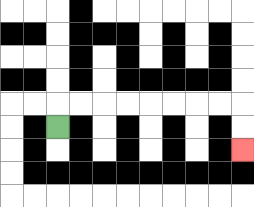{'start': '[2, 5]', 'end': '[10, 6]', 'path_directions': 'U,R,R,R,R,R,R,R,R,D,D', 'path_coordinates': '[[2, 5], [2, 4], [3, 4], [4, 4], [5, 4], [6, 4], [7, 4], [8, 4], [9, 4], [10, 4], [10, 5], [10, 6]]'}